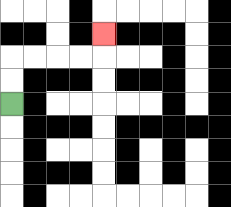{'start': '[0, 4]', 'end': '[4, 1]', 'path_directions': 'U,U,R,R,R,R,U', 'path_coordinates': '[[0, 4], [0, 3], [0, 2], [1, 2], [2, 2], [3, 2], [4, 2], [4, 1]]'}